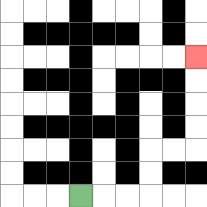{'start': '[3, 8]', 'end': '[8, 2]', 'path_directions': 'R,R,R,U,U,R,R,U,U,U,U', 'path_coordinates': '[[3, 8], [4, 8], [5, 8], [6, 8], [6, 7], [6, 6], [7, 6], [8, 6], [8, 5], [8, 4], [8, 3], [8, 2]]'}